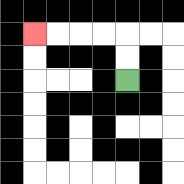{'start': '[5, 3]', 'end': '[1, 1]', 'path_directions': 'U,U,L,L,L,L', 'path_coordinates': '[[5, 3], [5, 2], [5, 1], [4, 1], [3, 1], [2, 1], [1, 1]]'}